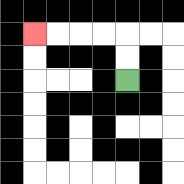{'start': '[5, 3]', 'end': '[1, 1]', 'path_directions': 'U,U,L,L,L,L', 'path_coordinates': '[[5, 3], [5, 2], [5, 1], [4, 1], [3, 1], [2, 1], [1, 1]]'}